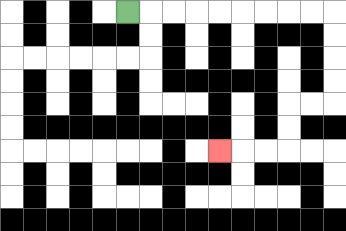{'start': '[5, 0]', 'end': '[9, 6]', 'path_directions': 'R,R,R,R,R,R,R,R,R,D,D,D,D,L,L,D,D,L,L,L', 'path_coordinates': '[[5, 0], [6, 0], [7, 0], [8, 0], [9, 0], [10, 0], [11, 0], [12, 0], [13, 0], [14, 0], [14, 1], [14, 2], [14, 3], [14, 4], [13, 4], [12, 4], [12, 5], [12, 6], [11, 6], [10, 6], [9, 6]]'}